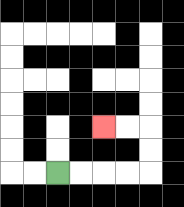{'start': '[2, 7]', 'end': '[4, 5]', 'path_directions': 'R,R,R,R,U,U,L,L', 'path_coordinates': '[[2, 7], [3, 7], [4, 7], [5, 7], [6, 7], [6, 6], [6, 5], [5, 5], [4, 5]]'}